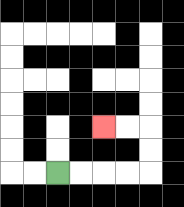{'start': '[2, 7]', 'end': '[4, 5]', 'path_directions': 'R,R,R,R,U,U,L,L', 'path_coordinates': '[[2, 7], [3, 7], [4, 7], [5, 7], [6, 7], [6, 6], [6, 5], [5, 5], [4, 5]]'}